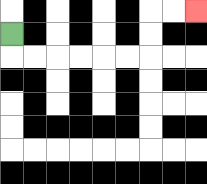{'start': '[0, 1]', 'end': '[8, 0]', 'path_directions': 'D,R,R,R,R,R,R,U,U,R,R', 'path_coordinates': '[[0, 1], [0, 2], [1, 2], [2, 2], [3, 2], [4, 2], [5, 2], [6, 2], [6, 1], [6, 0], [7, 0], [8, 0]]'}